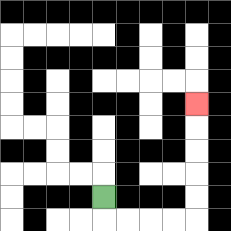{'start': '[4, 8]', 'end': '[8, 4]', 'path_directions': 'D,R,R,R,R,U,U,U,U,U', 'path_coordinates': '[[4, 8], [4, 9], [5, 9], [6, 9], [7, 9], [8, 9], [8, 8], [8, 7], [8, 6], [8, 5], [8, 4]]'}